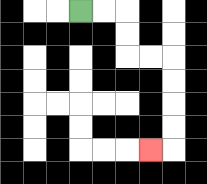{'start': '[3, 0]', 'end': '[6, 6]', 'path_directions': 'R,R,D,D,R,R,D,D,D,D,L', 'path_coordinates': '[[3, 0], [4, 0], [5, 0], [5, 1], [5, 2], [6, 2], [7, 2], [7, 3], [7, 4], [7, 5], [7, 6], [6, 6]]'}